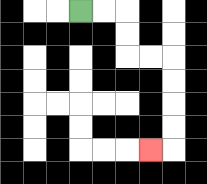{'start': '[3, 0]', 'end': '[6, 6]', 'path_directions': 'R,R,D,D,R,R,D,D,D,D,L', 'path_coordinates': '[[3, 0], [4, 0], [5, 0], [5, 1], [5, 2], [6, 2], [7, 2], [7, 3], [7, 4], [7, 5], [7, 6], [6, 6]]'}